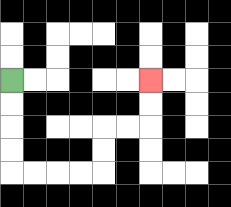{'start': '[0, 3]', 'end': '[6, 3]', 'path_directions': 'D,D,D,D,R,R,R,R,U,U,R,R,U,U', 'path_coordinates': '[[0, 3], [0, 4], [0, 5], [0, 6], [0, 7], [1, 7], [2, 7], [3, 7], [4, 7], [4, 6], [4, 5], [5, 5], [6, 5], [6, 4], [6, 3]]'}